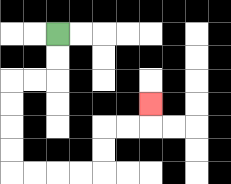{'start': '[2, 1]', 'end': '[6, 4]', 'path_directions': 'D,D,L,L,D,D,D,D,R,R,R,R,U,U,R,R,U', 'path_coordinates': '[[2, 1], [2, 2], [2, 3], [1, 3], [0, 3], [0, 4], [0, 5], [0, 6], [0, 7], [1, 7], [2, 7], [3, 7], [4, 7], [4, 6], [4, 5], [5, 5], [6, 5], [6, 4]]'}